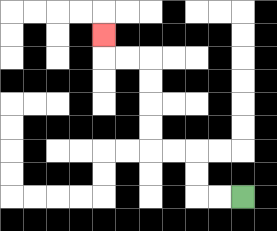{'start': '[10, 8]', 'end': '[4, 1]', 'path_directions': 'L,L,U,U,L,L,U,U,U,U,L,L,U', 'path_coordinates': '[[10, 8], [9, 8], [8, 8], [8, 7], [8, 6], [7, 6], [6, 6], [6, 5], [6, 4], [6, 3], [6, 2], [5, 2], [4, 2], [4, 1]]'}